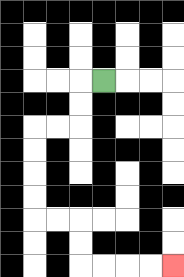{'start': '[4, 3]', 'end': '[7, 11]', 'path_directions': 'L,D,D,L,L,D,D,D,D,R,R,D,D,R,R,R,R', 'path_coordinates': '[[4, 3], [3, 3], [3, 4], [3, 5], [2, 5], [1, 5], [1, 6], [1, 7], [1, 8], [1, 9], [2, 9], [3, 9], [3, 10], [3, 11], [4, 11], [5, 11], [6, 11], [7, 11]]'}